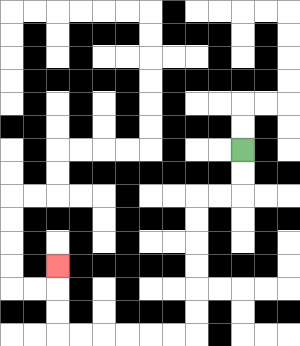{'start': '[10, 6]', 'end': '[2, 11]', 'path_directions': 'D,D,L,L,D,D,D,D,D,D,L,L,L,L,L,L,U,U,U', 'path_coordinates': '[[10, 6], [10, 7], [10, 8], [9, 8], [8, 8], [8, 9], [8, 10], [8, 11], [8, 12], [8, 13], [8, 14], [7, 14], [6, 14], [5, 14], [4, 14], [3, 14], [2, 14], [2, 13], [2, 12], [2, 11]]'}